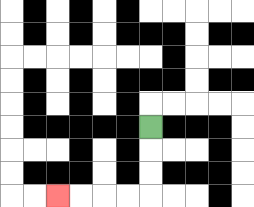{'start': '[6, 5]', 'end': '[2, 8]', 'path_directions': 'D,D,D,L,L,L,L', 'path_coordinates': '[[6, 5], [6, 6], [6, 7], [6, 8], [5, 8], [4, 8], [3, 8], [2, 8]]'}